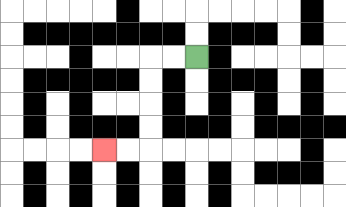{'start': '[8, 2]', 'end': '[4, 6]', 'path_directions': 'L,L,D,D,D,D,L,L', 'path_coordinates': '[[8, 2], [7, 2], [6, 2], [6, 3], [6, 4], [6, 5], [6, 6], [5, 6], [4, 6]]'}